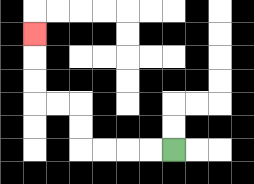{'start': '[7, 6]', 'end': '[1, 1]', 'path_directions': 'L,L,L,L,U,U,L,L,U,U,U', 'path_coordinates': '[[7, 6], [6, 6], [5, 6], [4, 6], [3, 6], [3, 5], [3, 4], [2, 4], [1, 4], [1, 3], [1, 2], [1, 1]]'}